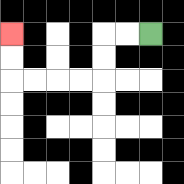{'start': '[6, 1]', 'end': '[0, 1]', 'path_directions': 'L,L,D,D,L,L,L,L,U,U', 'path_coordinates': '[[6, 1], [5, 1], [4, 1], [4, 2], [4, 3], [3, 3], [2, 3], [1, 3], [0, 3], [0, 2], [0, 1]]'}